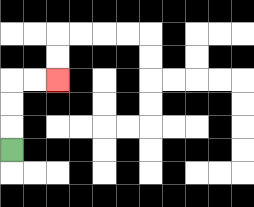{'start': '[0, 6]', 'end': '[2, 3]', 'path_directions': 'U,U,U,R,R', 'path_coordinates': '[[0, 6], [0, 5], [0, 4], [0, 3], [1, 3], [2, 3]]'}